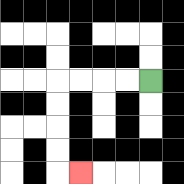{'start': '[6, 3]', 'end': '[3, 7]', 'path_directions': 'L,L,L,L,D,D,D,D,R', 'path_coordinates': '[[6, 3], [5, 3], [4, 3], [3, 3], [2, 3], [2, 4], [2, 5], [2, 6], [2, 7], [3, 7]]'}